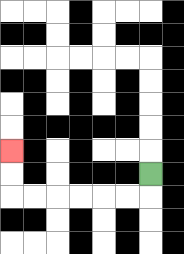{'start': '[6, 7]', 'end': '[0, 6]', 'path_directions': 'D,L,L,L,L,L,L,U,U', 'path_coordinates': '[[6, 7], [6, 8], [5, 8], [4, 8], [3, 8], [2, 8], [1, 8], [0, 8], [0, 7], [0, 6]]'}